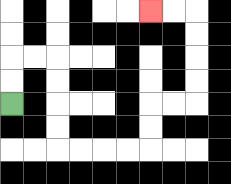{'start': '[0, 4]', 'end': '[6, 0]', 'path_directions': 'U,U,R,R,D,D,D,D,R,R,R,R,U,U,R,R,U,U,U,U,L,L', 'path_coordinates': '[[0, 4], [0, 3], [0, 2], [1, 2], [2, 2], [2, 3], [2, 4], [2, 5], [2, 6], [3, 6], [4, 6], [5, 6], [6, 6], [6, 5], [6, 4], [7, 4], [8, 4], [8, 3], [8, 2], [8, 1], [8, 0], [7, 0], [6, 0]]'}